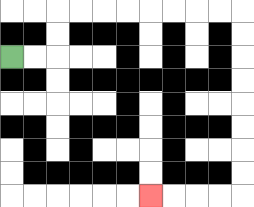{'start': '[0, 2]', 'end': '[6, 8]', 'path_directions': 'R,R,U,U,R,R,R,R,R,R,R,R,D,D,D,D,D,D,D,D,L,L,L,L', 'path_coordinates': '[[0, 2], [1, 2], [2, 2], [2, 1], [2, 0], [3, 0], [4, 0], [5, 0], [6, 0], [7, 0], [8, 0], [9, 0], [10, 0], [10, 1], [10, 2], [10, 3], [10, 4], [10, 5], [10, 6], [10, 7], [10, 8], [9, 8], [8, 8], [7, 8], [6, 8]]'}